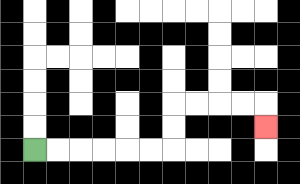{'start': '[1, 6]', 'end': '[11, 5]', 'path_directions': 'R,R,R,R,R,R,U,U,R,R,R,R,D', 'path_coordinates': '[[1, 6], [2, 6], [3, 6], [4, 6], [5, 6], [6, 6], [7, 6], [7, 5], [7, 4], [8, 4], [9, 4], [10, 4], [11, 4], [11, 5]]'}